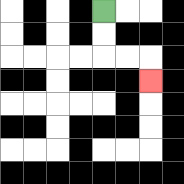{'start': '[4, 0]', 'end': '[6, 3]', 'path_directions': 'D,D,R,R,D', 'path_coordinates': '[[4, 0], [4, 1], [4, 2], [5, 2], [6, 2], [6, 3]]'}